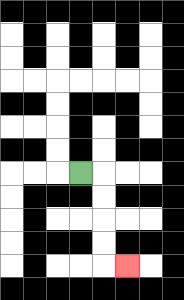{'start': '[3, 7]', 'end': '[5, 11]', 'path_directions': 'R,D,D,D,D,R', 'path_coordinates': '[[3, 7], [4, 7], [4, 8], [4, 9], [4, 10], [4, 11], [5, 11]]'}